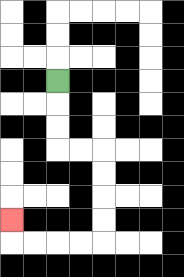{'start': '[2, 3]', 'end': '[0, 9]', 'path_directions': 'D,D,D,R,R,D,D,D,D,L,L,L,L,U', 'path_coordinates': '[[2, 3], [2, 4], [2, 5], [2, 6], [3, 6], [4, 6], [4, 7], [4, 8], [4, 9], [4, 10], [3, 10], [2, 10], [1, 10], [0, 10], [0, 9]]'}